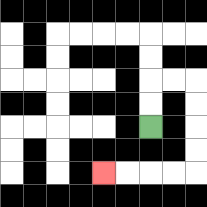{'start': '[6, 5]', 'end': '[4, 7]', 'path_directions': 'U,U,R,R,D,D,D,D,L,L,L,L', 'path_coordinates': '[[6, 5], [6, 4], [6, 3], [7, 3], [8, 3], [8, 4], [8, 5], [8, 6], [8, 7], [7, 7], [6, 7], [5, 7], [4, 7]]'}